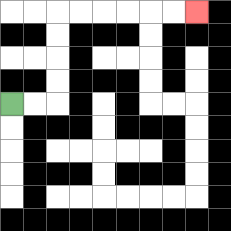{'start': '[0, 4]', 'end': '[8, 0]', 'path_directions': 'R,R,U,U,U,U,R,R,R,R,R,R', 'path_coordinates': '[[0, 4], [1, 4], [2, 4], [2, 3], [2, 2], [2, 1], [2, 0], [3, 0], [4, 0], [5, 0], [6, 0], [7, 0], [8, 0]]'}